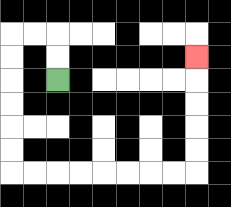{'start': '[2, 3]', 'end': '[8, 2]', 'path_directions': 'U,U,L,L,D,D,D,D,D,D,R,R,R,R,R,R,R,R,U,U,U,U,U', 'path_coordinates': '[[2, 3], [2, 2], [2, 1], [1, 1], [0, 1], [0, 2], [0, 3], [0, 4], [0, 5], [0, 6], [0, 7], [1, 7], [2, 7], [3, 7], [4, 7], [5, 7], [6, 7], [7, 7], [8, 7], [8, 6], [8, 5], [8, 4], [8, 3], [8, 2]]'}